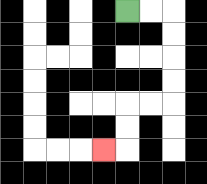{'start': '[5, 0]', 'end': '[4, 6]', 'path_directions': 'R,R,D,D,D,D,L,L,D,D,L', 'path_coordinates': '[[5, 0], [6, 0], [7, 0], [7, 1], [7, 2], [7, 3], [7, 4], [6, 4], [5, 4], [5, 5], [5, 6], [4, 6]]'}